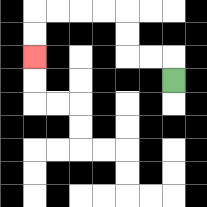{'start': '[7, 3]', 'end': '[1, 2]', 'path_directions': 'U,L,L,U,U,L,L,L,L,D,D', 'path_coordinates': '[[7, 3], [7, 2], [6, 2], [5, 2], [5, 1], [5, 0], [4, 0], [3, 0], [2, 0], [1, 0], [1, 1], [1, 2]]'}